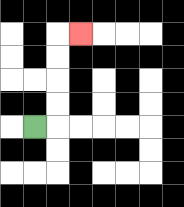{'start': '[1, 5]', 'end': '[3, 1]', 'path_directions': 'R,U,U,U,U,R', 'path_coordinates': '[[1, 5], [2, 5], [2, 4], [2, 3], [2, 2], [2, 1], [3, 1]]'}